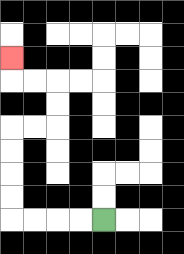{'start': '[4, 9]', 'end': '[0, 2]', 'path_directions': 'L,L,L,L,U,U,U,U,R,R,U,U,L,L,U', 'path_coordinates': '[[4, 9], [3, 9], [2, 9], [1, 9], [0, 9], [0, 8], [0, 7], [0, 6], [0, 5], [1, 5], [2, 5], [2, 4], [2, 3], [1, 3], [0, 3], [0, 2]]'}